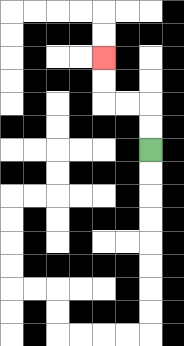{'start': '[6, 6]', 'end': '[4, 2]', 'path_directions': 'U,U,L,L,U,U', 'path_coordinates': '[[6, 6], [6, 5], [6, 4], [5, 4], [4, 4], [4, 3], [4, 2]]'}